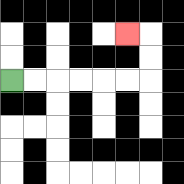{'start': '[0, 3]', 'end': '[5, 1]', 'path_directions': 'R,R,R,R,R,R,U,U,L', 'path_coordinates': '[[0, 3], [1, 3], [2, 3], [3, 3], [4, 3], [5, 3], [6, 3], [6, 2], [6, 1], [5, 1]]'}